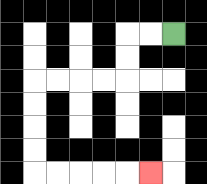{'start': '[7, 1]', 'end': '[6, 7]', 'path_directions': 'L,L,D,D,L,L,L,L,D,D,D,D,R,R,R,R,R', 'path_coordinates': '[[7, 1], [6, 1], [5, 1], [5, 2], [5, 3], [4, 3], [3, 3], [2, 3], [1, 3], [1, 4], [1, 5], [1, 6], [1, 7], [2, 7], [3, 7], [4, 7], [5, 7], [6, 7]]'}